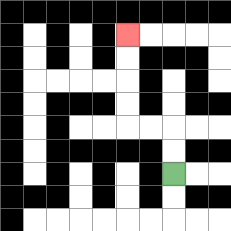{'start': '[7, 7]', 'end': '[5, 1]', 'path_directions': 'U,U,L,L,U,U,U,U', 'path_coordinates': '[[7, 7], [7, 6], [7, 5], [6, 5], [5, 5], [5, 4], [5, 3], [5, 2], [5, 1]]'}